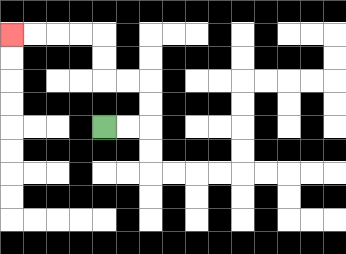{'start': '[4, 5]', 'end': '[0, 1]', 'path_directions': 'R,R,U,U,L,L,U,U,L,L,L,L', 'path_coordinates': '[[4, 5], [5, 5], [6, 5], [6, 4], [6, 3], [5, 3], [4, 3], [4, 2], [4, 1], [3, 1], [2, 1], [1, 1], [0, 1]]'}